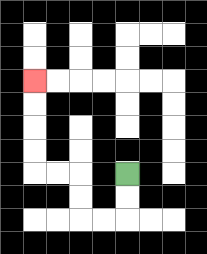{'start': '[5, 7]', 'end': '[1, 3]', 'path_directions': 'D,D,L,L,U,U,L,L,U,U,U,U', 'path_coordinates': '[[5, 7], [5, 8], [5, 9], [4, 9], [3, 9], [3, 8], [3, 7], [2, 7], [1, 7], [1, 6], [1, 5], [1, 4], [1, 3]]'}